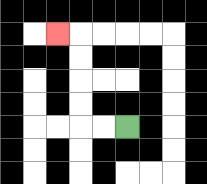{'start': '[5, 5]', 'end': '[2, 1]', 'path_directions': 'L,L,U,U,U,U,L', 'path_coordinates': '[[5, 5], [4, 5], [3, 5], [3, 4], [3, 3], [3, 2], [3, 1], [2, 1]]'}